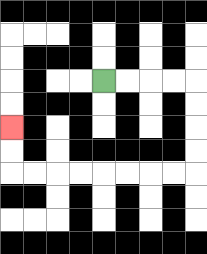{'start': '[4, 3]', 'end': '[0, 5]', 'path_directions': 'R,R,R,R,D,D,D,D,L,L,L,L,L,L,L,L,U,U', 'path_coordinates': '[[4, 3], [5, 3], [6, 3], [7, 3], [8, 3], [8, 4], [8, 5], [8, 6], [8, 7], [7, 7], [6, 7], [5, 7], [4, 7], [3, 7], [2, 7], [1, 7], [0, 7], [0, 6], [0, 5]]'}